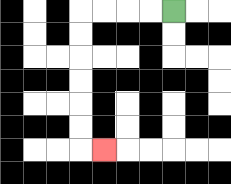{'start': '[7, 0]', 'end': '[4, 6]', 'path_directions': 'L,L,L,L,D,D,D,D,D,D,R', 'path_coordinates': '[[7, 0], [6, 0], [5, 0], [4, 0], [3, 0], [3, 1], [3, 2], [3, 3], [3, 4], [3, 5], [3, 6], [4, 6]]'}